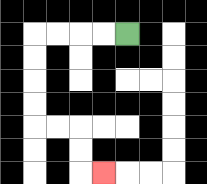{'start': '[5, 1]', 'end': '[4, 7]', 'path_directions': 'L,L,L,L,D,D,D,D,R,R,D,D,R', 'path_coordinates': '[[5, 1], [4, 1], [3, 1], [2, 1], [1, 1], [1, 2], [1, 3], [1, 4], [1, 5], [2, 5], [3, 5], [3, 6], [3, 7], [4, 7]]'}